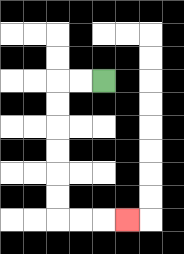{'start': '[4, 3]', 'end': '[5, 9]', 'path_directions': 'L,L,D,D,D,D,D,D,R,R,R', 'path_coordinates': '[[4, 3], [3, 3], [2, 3], [2, 4], [2, 5], [2, 6], [2, 7], [2, 8], [2, 9], [3, 9], [4, 9], [5, 9]]'}